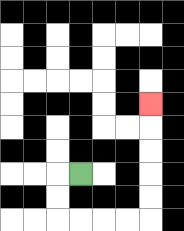{'start': '[3, 7]', 'end': '[6, 4]', 'path_directions': 'L,D,D,R,R,R,R,U,U,U,U,U', 'path_coordinates': '[[3, 7], [2, 7], [2, 8], [2, 9], [3, 9], [4, 9], [5, 9], [6, 9], [6, 8], [6, 7], [6, 6], [6, 5], [6, 4]]'}